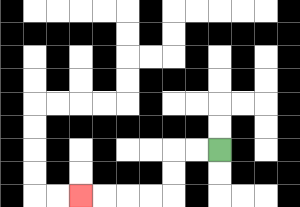{'start': '[9, 6]', 'end': '[3, 8]', 'path_directions': 'L,L,D,D,L,L,L,L', 'path_coordinates': '[[9, 6], [8, 6], [7, 6], [7, 7], [7, 8], [6, 8], [5, 8], [4, 8], [3, 8]]'}